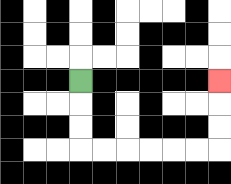{'start': '[3, 3]', 'end': '[9, 3]', 'path_directions': 'D,D,D,R,R,R,R,R,R,U,U,U', 'path_coordinates': '[[3, 3], [3, 4], [3, 5], [3, 6], [4, 6], [5, 6], [6, 6], [7, 6], [8, 6], [9, 6], [9, 5], [9, 4], [9, 3]]'}